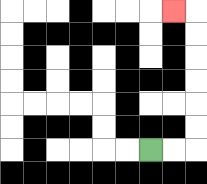{'start': '[6, 6]', 'end': '[7, 0]', 'path_directions': 'R,R,U,U,U,U,U,U,L', 'path_coordinates': '[[6, 6], [7, 6], [8, 6], [8, 5], [8, 4], [8, 3], [8, 2], [8, 1], [8, 0], [7, 0]]'}